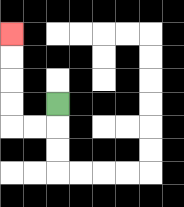{'start': '[2, 4]', 'end': '[0, 1]', 'path_directions': 'D,L,L,U,U,U,U', 'path_coordinates': '[[2, 4], [2, 5], [1, 5], [0, 5], [0, 4], [0, 3], [0, 2], [0, 1]]'}